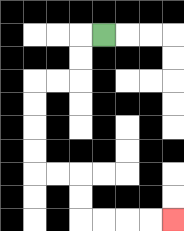{'start': '[4, 1]', 'end': '[7, 9]', 'path_directions': 'L,D,D,L,L,D,D,D,D,R,R,D,D,R,R,R,R', 'path_coordinates': '[[4, 1], [3, 1], [3, 2], [3, 3], [2, 3], [1, 3], [1, 4], [1, 5], [1, 6], [1, 7], [2, 7], [3, 7], [3, 8], [3, 9], [4, 9], [5, 9], [6, 9], [7, 9]]'}